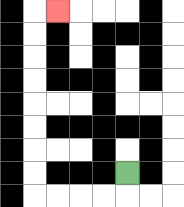{'start': '[5, 7]', 'end': '[2, 0]', 'path_directions': 'D,L,L,L,L,U,U,U,U,U,U,U,U,R', 'path_coordinates': '[[5, 7], [5, 8], [4, 8], [3, 8], [2, 8], [1, 8], [1, 7], [1, 6], [1, 5], [1, 4], [1, 3], [1, 2], [1, 1], [1, 0], [2, 0]]'}